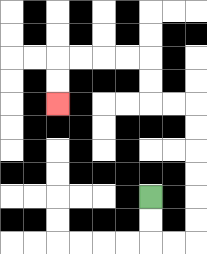{'start': '[6, 8]', 'end': '[2, 4]', 'path_directions': 'D,D,R,R,U,U,U,U,U,U,L,L,U,U,L,L,L,L,D,D', 'path_coordinates': '[[6, 8], [6, 9], [6, 10], [7, 10], [8, 10], [8, 9], [8, 8], [8, 7], [8, 6], [8, 5], [8, 4], [7, 4], [6, 4], [6, 3], [6, 2], [5, 2], [4, 2], [3, 2], [2, 2], [2, 3], [2, 4]]'}